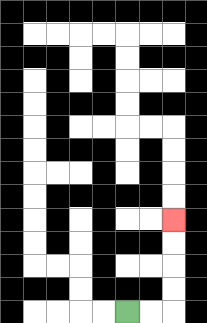{'start': '[5, 13]', 'end': '[7, 9]', 'path_directions': 'R,R,U,U,U,U', 'path_coordinates': '[[5, 13], [6, 13], [7, 13], [7, 12], [7, 11], [7, 10], [7, 9]]'}